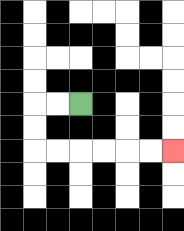{'start': '[3, 4]', 'end': '[7, 6]', 'path_directions': 'L,L,D,D,R,R,R,R,R,R', 'path_coordinates': '[[3, 4], [2, 4], [1, 4], [1, 5], [1, 6], [2, 6], [3, 6], [4, 6], [5, 6], [6, 6], [7, 6]]'}